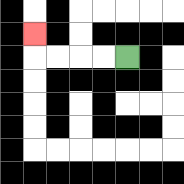{'start': '[5, 2]', 'end': '[1, 1]', 'path_directions': 'L,L,L,L,U', 'path_coordinates': '[[5, 2], [4, 2], [3, 2], [2, 2], [1, 2], [1, 1]]'}